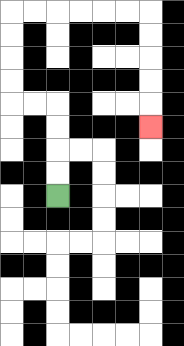{'start': '[2, 8]', 'end': '[6, 5]', 'path_directions': 'U,U,U,U,L,L,U,U,U,U,R,R,R,R,R,R,D,D,D,D,D', 'path_coordinates': '[[2, 8], [2, 7], [2, 6], [2, 5], [2, 4], [1, 4], [0, 4], [0, 3], [0, 2], [0, 1], [0, 0], [1, 0], [2, 0], [3, 0], [4, 0], [5, 0], [6, 0], [6, 1], [6, 2], [6, 3], [6, 4], [6, 5]]'}